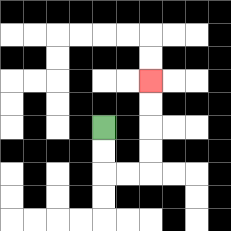{'start': '[4, 5]', 'end': '[6, 3]', 'path_directions': 'D,D,R,R,U,U,U,U', 'path_coordinates': '[[4, 5], [4, 6], [4, 7], [5, 7], [6, 7], [6, 6], [6, 5], [6, 4], [6, 3]]'}